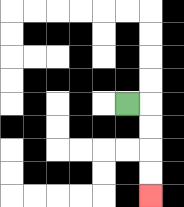{'start': '[5, 4]', 'end': '[6, 8]', 'path_directions': 'R,D,D,D,D', 'path_coordinates': '[[5, 4], [6, 4], [6, 5], [6, 6], [6, 7], [6, 8]]'}